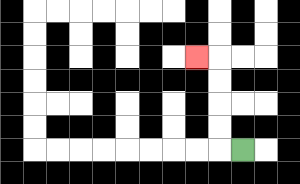{'start': '[10, 6]', 'end': '[8, 2]', 'path_directions': 'L,U,U,U,U,L', 'path_coordinates': '[[10, 6], [9, 6], [9, 5], [9, 4], [9, 3], [9, 2], [8, 2]]'}